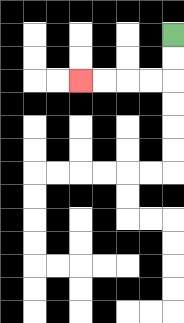{'start': '[7, 1]', 'end': '[3, 3]', 'path_directions': 'D,D,L,L,L,L', 'path_coordinates': '[[7, 1], [7, 2], [7, 3], [6, 3], [5, 3], [4, 3], [3, 3]]'}